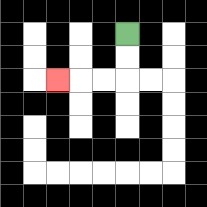{'start': '[5, 1]', 'end': '[2, 3]', 'path_directions': 'D,D,L,L,L', 'path_coordinates': '[[5, 1], [5, 2], [5, 3], [4, 3], [3, 3], [2, 3]]'}